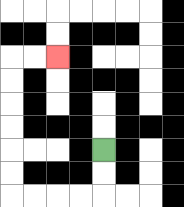{'start': '[4, 6]', 'end': '[2, 2]', 'path_directions': 'D,D,L,L,L,L,U,U,U,U,U,U,R,R', 'path_coordinates': '[[4, 6], [4, 7], [4, 8], [3, 8], [2, 8], [1, 8], [0, 8], [0, 7], [0, 6], [0, 5], [0, 4], [0, 3], [0, 2], [1, 2], [2, 2]]'}